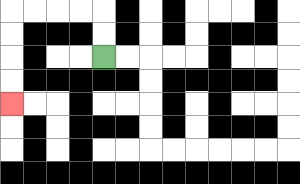{'start': '[4, 2]', 'end': '[0, 4]', 'path_directions': 'U,U,L,L,L,L,D,D,D,D', 'path_coordinates': '[[4, 2], [4, 1], [4, 0], [3, 0], [2, 0], [1, 0], [0, 0], [0, 1], [0, 2], [0, 3], [0, 4]]'}